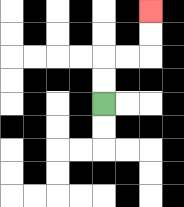{'start': '[4, 4]', 'end': '[6, 0]', 'path_directions': 'U,U,R,R,U,U', 'path_coordinates': '[[4, 4], [4, 3], [4, 2], [5, 2], [6, 2], [6, 1], [6, 0]]'}